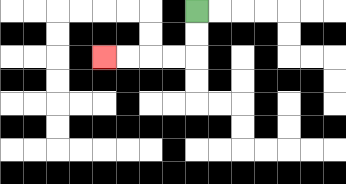{'start': '[8, 0]', 'end': '[4, 2]', 'path_directions': 'D,D,L,L,L,L', 'path_coordinates': '[[8, 0], [8, 1], [8, 2], [7, 2], [6, 2], [5, 2], [4, 2]]'}